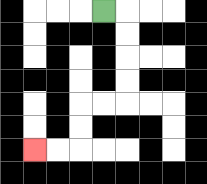{'start': '[4, 0]', 'end': '[1, 6]', 'path_directions': 'R,D,D,D,D,L,L,D,D,L,L', 'path_coordinates': '[[4, 0], [5, 0], [5, 1], [5, 2], [5, 3], [5, 4], [4, 4], [3, 4], [3, 5], [3, 6], [2, 6], [1, 6]]'}